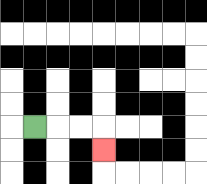{'start': '[1, 5]', 'end': '[4, 6]', 'path_directions': 'R,R,R,D', 'path_coordinates': '[[1, 5], [2, 5], [3, 5], [4, 5], [4, 6]]'}